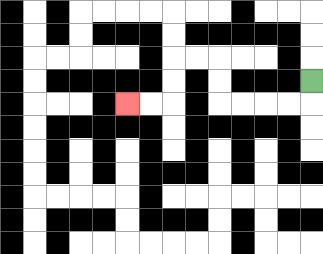{'start': '[13, 3]', 'end': '[5, 4]', 'path_directions': 'D,L,L,L,L,U,U,L,L,D,D,L,L', 'path_coordinates': '[[13, 3], [13, 4], [12, 4], [11, 4], [10, 4], [9, 4], [9, 3], [9, 2], [8, 2], [7, 2], [7, 3], [7, 4], [6, 4], [5, 4]]'}